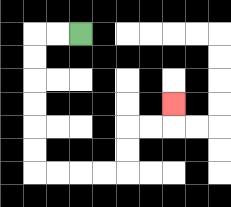{'start': '[3, 1]', 'end': '[7, 4]', 'path_directions': 'L,L,D,D,D,D,D,D,R,R,R,R,U,U,R,R,U', 'path_coordinates': '[[3, 1], [2, 1], [1, 1], [1, 2], [1, 3], [1, 4], [1, 5], [1, 6], [1, 7], [2, 7], [3, 7], [4, 7], [5, 7], [5, 6], [5, 5], [6, 5], [7, 5], [7, 4]]'}